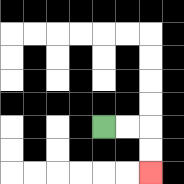{'start': '[4, 5]', 'end': '[6, 7]', 'path_directions': 'R,R,D,D', 'path_coordinates': '[[4, 5], [5, 5], [6, 5], [6, 6], [6, 7]]'}